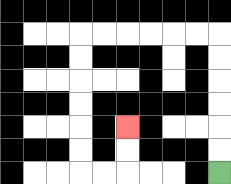{'start': '[9, 7]', 'end': '[5, 5]', 'path_directions': 'U,U,U,U,U,U,L,L,L,L,L,L,D,D,D,D,D,D,R,R,U,U', 'path_coordinates': '[[9, 7], [9, 6], [9, 5], [9, 4], [9, 3], [9, 2], [9, 1], [8, 1], [7, 1], [6, 1], [5, 1], [4, 1], [3, 1], [3, 2], [3, 3], [3, 4], [3, 5], [3, 6], [3, 7], [4, 7], [5, 7], [5, 6], [5, 5]]'}